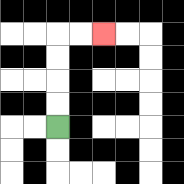{'start': '[2, 5]', 'end': '[4, 1]', 'path_directions': 'U,U,U,U,R,R', 'path_coordinates': '[[2, 5], [2, 4], [2, 3], [2, 2], [2, 1], [3, 1], [4, 1]]'}